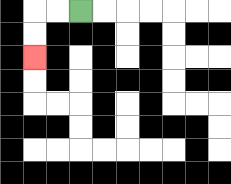{'start': '[3, 0]', 'end': '[1, 2]', 'path_directions': 'L,L,D,D', 'path_coordinates': '[[3, 0], [2, 0], [1, 0], [1, 1], [1, 2]]'}